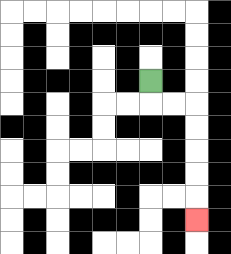{'start': '[6, 3]', 'end': '[8, 9]', 'path_directions': 'D,R,R,D,D,D,D,D', 'path_coordinates': '[[6, 3], [6, 4], [7, 4], [8, 4], [8, 5], [8, 6], [8, 7], [8, 8], [8, 9]]'}